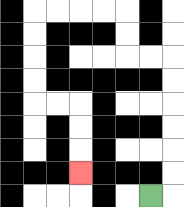{'start': '[6, 8]', 'end': '[3, 7]', 'path_directions': 'R,U,U,U,U,U,U,L,L,U,U,L,L,L,L,D,D,D,D,R,R,D,D,D', 'path_coordinates': '[[6, 8], [7, 8], [7, 7], [7, 6], [7, 5], [7, 4], [7, 3], [7, 2], [6, 2], [5, 2], [5, 1], [5, 0], [4, 0], [3, 0], [2, 0], [1, 0], [1, 1], [1, 2], [1, 3], [1, 4], [2, 4], [3, 4], [3, 5], [3, 6], [3, 7]]'}